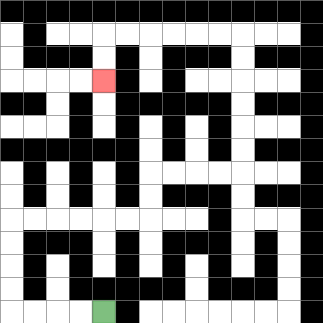{'start': '[4, 13]', 'end': '[4, 3]', 'path_directions': 'L,L,L,L,U,U,U,U,R,R,R,R,R,R,U,U,R,R,R,R,U,U,U,U,U,U,L,L,L,L,L,L,D,D', 'path_coordinates': '[[4, 13], [3, 13], [2, 13], [1, 13], [0, 13], [0, 12], [0, 11], [0, 10], [0, 9], [1, 9], [2, 9], [3, 9], [4, 9], [5, 9], [6, 9], [6, 8], [6, 7], [7, 7], [8, 7], [9, 7], [10, 7], [10, 6], [10, 5], [10, 4], [10, 3], [10, 2], [10, 1], [9, 1], [8, 1], [7, 1], [6, 1], [5, 1], [4, 1], [4, 2], [4, 3]]'}